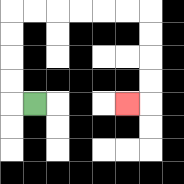{'start': '[1, 4]', 'end': '[5, 4]', 'path_directions': 'L,U,U,U,U,R,R,R,R,R,R,D,D,D,D,L', 'path_coordinates': '[[1, 4], [0, 4], [0, 3], [0, 2], [0, 1], [0, 0], [1, 0], [2, 0], [3, 0], [4, 0], [5, 0], [6, 0], [6, 1], [6, 2], [6, 3], [6, 4], [5, 4]]'}